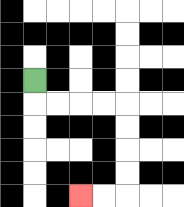{'start': '[1, 3]', 'end': '[3, 8]', 'path_directions': 'D,R,R,R,R,D,D,D,D,L,L', 'path_coordinates': '[[1, 3], [1, 4], [2, 4], [3, 4], [4, 4], [5, 4], [5, 5], [5, 6], [5, 7], [5, 8], [4, 8], [3, 8]]'}